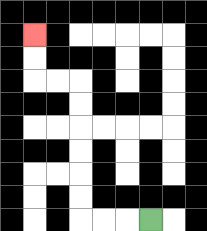{'start': '[6, 9]', 'end': '[1, 1]', 'path_directions': 'L,L,L,U,U,U,U,U,U,L,L,U,U', 'path_coordinates': '[[6, 9], [5, 9], [4, 9], [3, 9], [3, 8], [3, 7], [3, 6], [3, 5], [3, 4], [3, 3], [2, 3], [1, 3], [1, 2], [1, 1]]'}